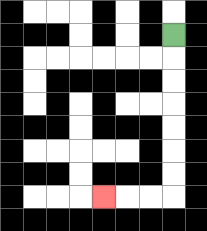{'start': '[7, 1]', 'end': '[4, 8]', 'path_directions': 'D,D,D,D,D,D,D,L,L,L', 'path_coordinates': '[[7, 1], [7, 2], [7, 3], [7, 4], [7, 5], [7, 6], [7, 7], [7, 8], [6, 8], [5, 8], [4, 8]]'}